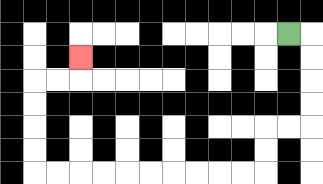{'start': '[12, 1]', 'end': '[3, 2]', 'path_directions': 'R,D,D,D,D,L,L,D,D,L,L,L,L,L,L,L,L,L,L,U,U,U,U,R,R,U', 'path_coordinates': '[[12, 1], [13, 1], [13, 2], [13, 3], [13, 4], [13, 5], [12, 5], [11, 5], [11, 6], [11, 7], [10, 7], [9, 7], [8, 7], [7, 7], [6, 7], [5, 7], [4, 7], [3, 7], [2, 7], [1, 7], [1, 6], [1, 5], [1, 4], [1, 3], [2, 3], [3, 3], [3, 2]]'}